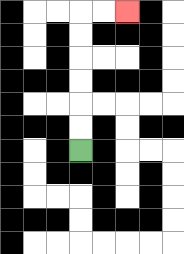{'start': '[3, 6]', 'end': '[5, 0]', 'path_directions': 'U,U,U,U,U,U,R,R', 'path_coordinates': '[[3, 6], [3, 5], [3, 4], [3, 3], [3, 2], [3, 1], [3, 0], [4, 0], [5, 0]]'}